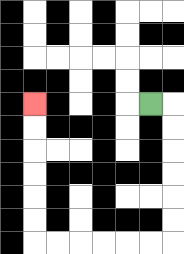{'start': '[6, 4]', 'end': '[1, 4]', 'path_directions': 'R,D,D,D,D,D,D,L,L,L,L,L,L,U,U,U,U,U,U', 'path_coordinates': '[[6, 4], [7, 4], [7, 5], [7, 6], [7, 7], [7, 8], [7, 9], [7, 10], [6, 10], [5, 10], [4, 10], [3, 10], [2, 10], [1, 10], [1, 9], [1, 8], [1, 7], [1, 6], [1, 5], [1, 4]]'}